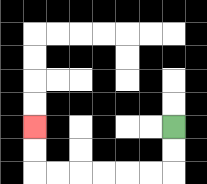{'start': '[7, 5]', 'end': '[1, 5]', 'path_directions': 'D,D,L,L,L,L,L,L,U,U', 'path_coordinates': '[[7, 5], [7, 6], [7, 7], [6, 7], [5, 7], [4, 7], [3, 7], [2, 7], [1, 7], [1, 6], [1, 5]]'}